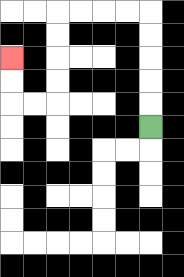{'start': '[6, 5]', 'end': '[0, 2]', 'path_directions': 'U,U,U,U,U,L,L,L,L,D,D,D,D,L,L,U,U', 'path_coordinates': '[[6, 5], [6, 4], [6, 3], [6, 2], [6, 1], [6, 0], [5, 0], [4, 0], [3, 0], [2, 0], [2, 1], [2, 2], [2, 3], [2, 4], [1, 4], [0, 4], [0, 3], [0, 2]]'}